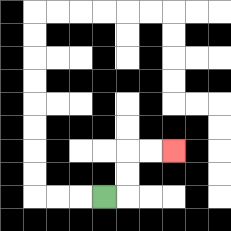{'start': '[4, 8]', 'end': '[7, 6]', 'path_directions': 'R,U,U,R,R', 'path_coordinates': '[[4, 8], [5, 8], [5, 7], [5, 6], [6, 6], [7, 6]]'}